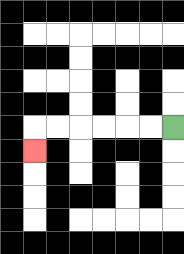{'start': '[7, 5]', 'end': '[1, 6]', 'path_directions': 'L,L,L,L,L,L,D', 'path_coordinates': '[[7, 5], [6, 5], [5, 5], [4, 5], [3, 5], [2, 5], [1, 5], [1, 6]]'}